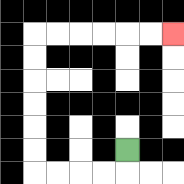{'start': '[5, 6]', 'end': '[7, 1]', 'path_directions': 'D,L,L,L,L,U,U,U,U,U,U,R,R,R,R,R,R', 'path_coordinates': '[[5, 6], [5, 7], [4, 7], [3, 7], [2, 7], [1, 7], [1, 6], [1, 5], [1, 4], [1, 3], [1, 2], [1, 1], [2, 1], [3, 1], [4, 1], [5, 1], [6, 1], [7, 1]]'}